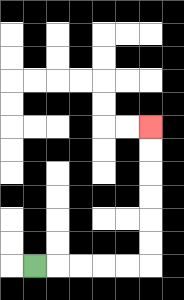{'start': '[1, 11]', 'end': '[6, 5]', 'path_directions': 'R,R,R,R,R,U,U,U,U,U,U', 'path_coordinates': '[[1, 11], [2, 11], [3, 11], [4, 11], [5, 11], [6, 11], [6, 10], [6, 9], [6, 8], [6, 7], [6, 6], [6, 5]]'}